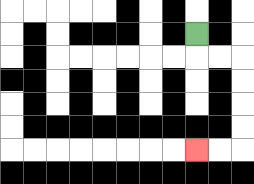{'start': '[8, 1]', 'end': '[8, 6]', 'path_directions': 'D,R,R,D,D,D,D,L,L', 'path_coordinates': '[[8, 1], [8, 2], [9, 2], [10, 2], [10, 3], [10, 4], [10, 5], [10, 6], [9, 6], [8, 6]]'}